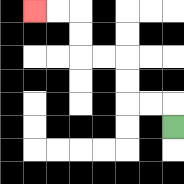{'start': '[7, 5]', 'end': '[1, 0]', 'path_directions': 'U,L,L,U,U,L,L,U,U,L,L', 'path_coordinates': '[[7, 5], [7, 4], [6, 4], [5, 4], [5, 3], [5, 2], [4, 2], [3, 2], [3, 1], [3, 0], [2, 0], [1, 0]]'}